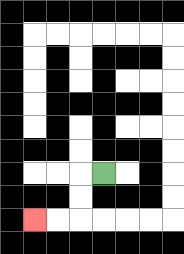{'start': '[4, 7]', 'end': '[1, 9]', 'path_directions': 'L,D,D,L,L', 'path_coordinates': '[[4, 7], [3, 7], [3, 8], [3, 9], [2, 9], [1, 9]]'}